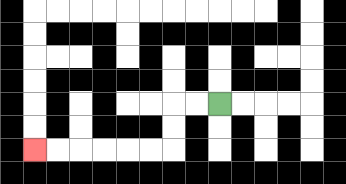{'start': '[9, 4]', 'end': '[1, 6]', 'path_directions': 'L,L,D,D,L,L,L,L,L,L', 'path_coordinates': '[[9, 4], [8, 4], [7, 4], [7, 5], [7, 6], [6, 6], [5, 6], [4, 6], [3, 6], [2, 6], [1, 6]]'}